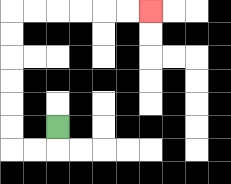{'start': '[2, 5]', 'end': '[6, 0]', 'path_directions': 'D,L,L,U,U,U,U,U,U,R,R,R,R,R,R', 'path_coordinates': '[[2, 5], [2, 6], [1, 6], [0, 6], [0, 5], [0, 4], [0, 3], [0, 2], [0, 1], [0, 0], [1, 0], [2, 0], [3, 0], [4, 0], [5, 0], [6, 0]]'}